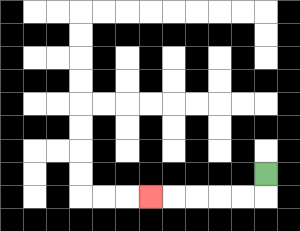{'start': '[11, 7]', 'end': '[6, 8]', 'path_directions': 'D,L,L,L,L,L', 'path_coordinates': '[[11, 7], [11, 8], [10, 8], [9, 8], [8, 8], [7, 8], [6, 8]]'}